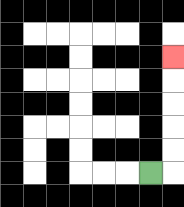{'start': '[6, 7]', 'end': '[7, 2]', 'path_directions': 'R,U,U,U,U,U', 'path_coordinates': '[[6, 7], [7, 7], [7, 6], [7, 5], [7, 4], [7, 3], [7, 2]]'}